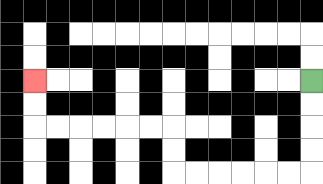{'start': '[13, 3]', 'end': '[1, 3]', 'path_directions': 'D,D,D,D,L,L,L,L,L,L,U,U,L,L,L,L,L,L,U,U', 'path_coordinates': '[[13, 3], [13, 4], [13, 5], [13, 6], [13, 7], [12, 7], [11, 7], [10, 7], [9, 7], [8, 7], [7, 7], [7, 6], [7, 5], [6, 5], [5, 5], [4, 5], [3, 5], [2, 5], [1, 5], [1, 4], [1, 3]]'}